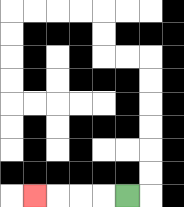{'start': '[5, 8]', 'end': '[1, 8]', 'path_directions': 'L,L,L,L', 'path_coordinates': '[[5, 8], [4, 8], [3, 8], [2, 8], [1, 8]]'}